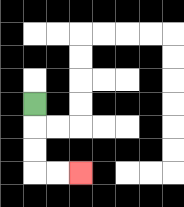{'start': '[1, 4]', 'end': '[3, 7]', 'path_directions': 'D,D,D,R,R', 'path_coordinates': '[[1, 4], [1, 5], [1, 6], [1, 7], [2, 7], [3, 7]]'}